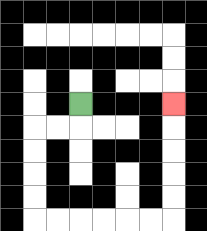{'start': '[3, 4]', 'end': '[7, 4]', 'path_directions': 'D,L,L,D,D,D,D,R,R,R,R,R,R,U,U,U,U,U', 'path_coordinates': '[[3, 4], [3, 5], [2, 5], [1, 5], [1, 6], [1, 7], [1, 8], [1, 9], [2, 9], [3, 9], [4, 9], [5, 9], [6, 9], [7, 9], [7, 8], [7, 7], [7, 6], [7, 5], [7, 4]]'}